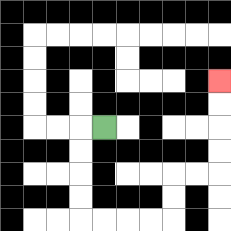{'start': '[4, 5]', 'end': '[9, 3]', 'path_directions': 'L,D,D,D,D,R,R,R,R,U,U,R,R,U,U,U,U', 'path_coordinates': '[[4, 5], [3, 5], [3, 6], [3, 7], [3, 8], [3, 9], [4, 9], [5, 9], [6, 9], [7, 9], [7, 8], [7, 7], [8, 7], [9, 7], [9, 6], [9, 5], [9, 4], [9, 3]]'}